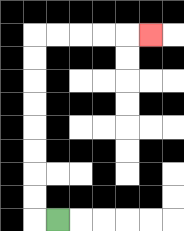{'start': '[2, 9]', 'end': '[6, 1]', 'path_directions': 'L,U,U,U,U,U,U,U,U,R,R,R,R,R', 'path_coordinates': '[[2, 9], [1, 9], [1, 8], [1, 7], [1, 6], [1, 5], [1, 4], [1, 3], [1, 2], [1, 1], [2, 1], [3, 1], [4, 1], [5, 1], [6, 1]]'}